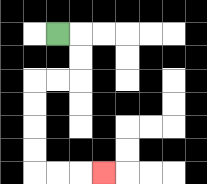{'start': '[2, 1]', 'end': '[4, 7]', 'path_directions': 'R,D,D,L,L,D,D,D,D,R,R,R', 'path_coordinates': '[[2, 1], [3, 1], [3, 2], [3, 3], [2, 3], [1, 3], [1, 4], [1, 5], [1, 6], [1, 7], [2, 7], [3, 7], [4, 7]]'}